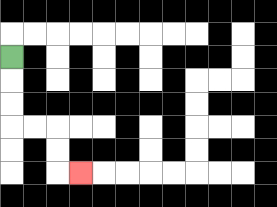{'start': '[0, 2]', 'end': '[3, 7]', 'path_directions': 'D,D,D,R,R,D,D,R', 'path_coordinates': '[[0, 2], [0, 3], [0, 4], [0, 5], [1, 5], [2, 5], [2, 6], [2, 7], [3, 7]]'}